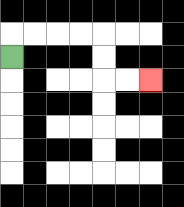{'start': '[0, 2]', 'end': '[6, 3]', 'path_directions': 'U,R,R,R,R,D,D,R,R', 'path_coordinates': '[[0, 2], [0, 1], [1, 1], [2, 1], [3, 1], [4, 1], [4, 2], [4, 3], [5, 3], [6, 3]]'}